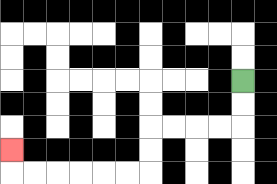{'start': '[10, 3]', 'end': '[0, 6]', 'path_directions': 'D,D,L,L,L,L,D,D,L,L,L,L,L,L,U', 'path_coordinates': '[[10, 3], [10, 4], [10, 5], [9, 5], [8, 5], [7, 5], [6, 5], [6, 6], [6, 7], [5, 7], [4, 7], [3, 7], [2, 7], [1, 7], [0, 7], [0, 6]]'}